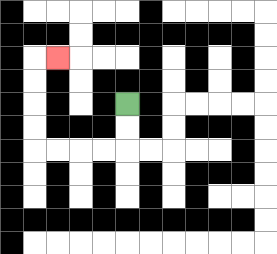{'start': '[5, 4]', 'end': '[2, 2]', 'path_directions': 'D,D,L,L,L,L,U,U,U,U,R', 'path_coordinates': '[[5, 4], [5, 5], [5, 6], [4, 6], [3, 6], [2, 6], [1, 6], [1, 5], [1, 4], [1, 3], [1, 2], [2, 2]]'}